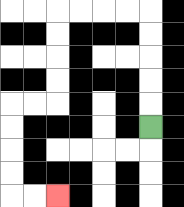{'start': '[6, 5]', 'end': '[2, 8]', 'path_directions': 'U,U,U,U,U,L,L,L,L,D,D,D,D,L,L,D,D,D,D,R,R', 'path_coordinates': '[[6, 5], [6, 4], [6, 3], [6, 2], [6, 1], [6, 0], [5, 0], [4, 0], [3, 0], [2, 0], [2, 1], [2, 2], [2, 3], [2, 4], [1, 4], [0, 4], [0, 5], [0, 6], [0, 7], [0, 8], [1, 8], [2, 8]]'}